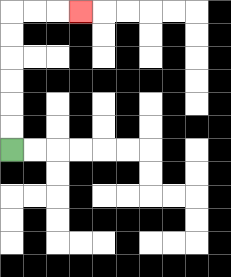{'start': '[0, 6]', 'end': '[3, 0]', 'path_directions': 'U,U,U,U,U,U,R,R,R', 'path_coordinates': '[[0, 6], [0, 5], [0, 4], [0, 3], [0, 2], [0, 1], [0, 0], [1, 0], [2, 0], [3, 0]]'}